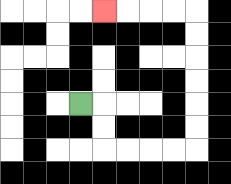{'start': '[3, 4]', 'end': '[4, 0]', 'path_directions': 'R,D,D,R,R,R,R,U,U,U,U,U,U,L,L,L,L', 'path_coordinates': '[[3, 4], [4, 4], [4, 5], [4, 6], [5, 6], [6, 6], [7, 6], [8, 6], [8, 5], [8, 4], [8, 3], [8, 2], [8, 1], [8, 0], [7, 0], [6, 0], [5, 0], [4, 0]]'}